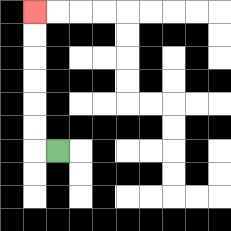{'start': '[2, 6]', 'end': '[1, 0]', 'path_directions': 'L,U,U,U,U,U,U', 'path_coordinates': '[[2, 6], [1, 6], [1, 5], [1, 4], [1, 3], [1, 2], [1, 1], [1, 0]]'}